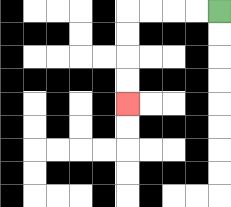{'start': '[9, 0]', 'end': '[5, 4]', 'path_directions': 'L,L,L,L,D,D,D,D', 'path_coordinates': '[[9, 0], [8, 0], [7, 0], [6, 0], [5, 0], [5, 1], [5, 2], [5, 3], [5, 4]]'}